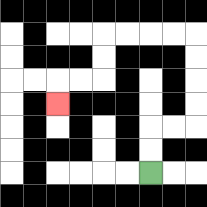{'start': '[6, 7]', 'end': '[2, 4]', 'path_directions': 'U,U,R,R,U,U,U,U,L,L,L,L,D,D,L,L,D', 'path_coordinates': '[[6, 7], [6, 6], [6, 5], [7, 5], [8, 5], [8, 4], [8, 3], [8, 2], [8, 1], [7, 1], [6, 1], [5, 1], [4, 1], [4, 2], [4, 3], [3, 3], [2, 3], [2, 4]]'}